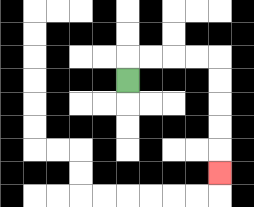{'start': '[5, 3]', 'end': '[9, 7]', 'path_directions': 'U,R,R,R,R,D,D,D,D,D', 'path_coordinates': '[[5, 3], [5, 2], [6, 2], [7, 2], [8, 2], [9, 2], [9, 3], [9, 4], [9, 5], [9, 6], [9, 7]]'}